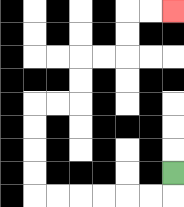{'start': '[7, 7]', 'end': '[7, 0]', 'path_directions': 'D,L,L,L,L,L,L,U,U,U,U,R,R,U,U,R,R,U,U,R,R', 'path_coordinates': '[[7, 7], [7, 8], [6, 8], [5, 8], [4, 8], [3, 8], [2, 8], [1, 8], [1, 7], [1, 6], [1, 5], [1, 4], [2, 4], [3, 4], [3, 3], [3, 2], [4, 2], [5, 2], [5, 1], [5, 0], [6, 0], [7, 0]]'}